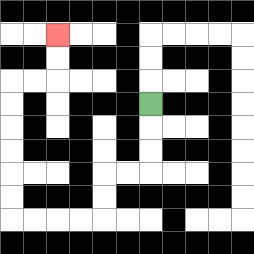{'start': '[6, 4]', 'end': '[2, 1]', 'path_directions': 'D,D,D,L,L,D,D,L,L,L,L,U,U,U,U,U,U,R,R,U,U', 'path_coordinates': '[[6, 4], [6, 5], [6, 6], [6, 7], [5, 7], [4, 7], [4, 8], [4, 9], [3, 9], [2, 9], [1, 9], [0, 9], [0, 8], [0, 7], [0, 6], [0, 5], [0, 4], [0, 3], [1, 3], [2, 3], [2, 2], [2, 1]]'}